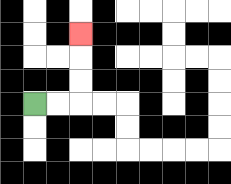{'start': '[1, 4]', 'end': '[3, 1]', 'path_directions': 'R,R,U,U,U', 'path_coordinates': '[[1, 4], [2, 4], [3, 4], [3, 3], [3, 2], [3, 1]]'}